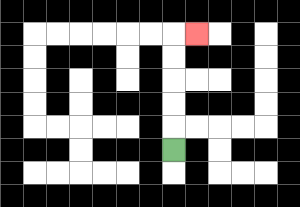{'start': '[7, 6]', 'end': '[8, 1]', 'path_directions': 'U,U,U,U,U,R', 'path_coordinates': '[[7, 6], [7, 5], [7, 4], [7, 3], [7, 2], [7, 1], [8, 1]]'}